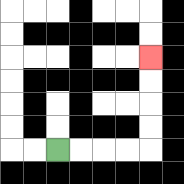{'start': '[2, 6]', 'end': '[6, 2]', 'path_directions': 'R,R,R,R,U,U,U,U', 'path_coordinates': '[[2, 6], [3, 6], [4, 6], [5, 6], [6, 6], [6, 5], [6, 4], [6, 3], [6, 2]]'}